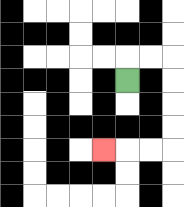{'start': '[5, 3]', 'end': '[4, 6]', 'path_directions': 'U,R,R,D,D,D,D,L,L,L', 'path_coordinates': '[[5, 3], [5, 2], [6, 2], [7, 2], [7, 3], [7, 4], [7, 5], [7, 6], [6, 6], [5, 6], [4, 6]]'}